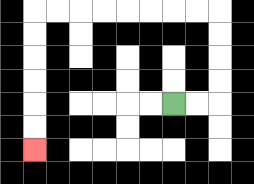{'start': '[7, 4]', 'end': '[1, 6]', 'path_directions': 'R,R,U,U,U,U,L,L,L,L,L,L,L,L,D,D,D,D,D,D', 'path_coordinates': '[[7, 4], [8, 4], [9, 4], [9, 3], [9, 2], [9, 1], [9, 0], [8, 0], [7, 0], [6, 0], [5, 0], [4, 0], [3, 0], [2, 0], [1, 0], [1, 1], [1, 2], [1, 3], [1, 4], [1, 5], [1, 6]]'}